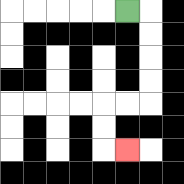{'start': '[5, 0]', 'end': '[5, 6]', 'path_directions': 'R,D,D,D,D,L,L,D,D,R', 'path_coordinates': '[[5, 0], [6, 0], [6, 1], [6, 2], [6, 3], [6, 4], [5, 4], [4, 4], [4, 5], [4, 6], [5, 6]]'}